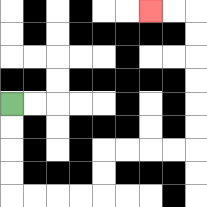{'start': '[0, 4]', 'end': '[6, 0]', 'path_directions': 'D,D,D,D,R,R,R,R,U,U,R,R,R,R,U,U,U,U,U,U,L,L', 'path_coordinates': '[[0, 4], [0, 5], [0, 6], [0, 7], [0, 8], [1, 8], [2, 8], [3, 8], [4, 8], [4, 7], [4, 6], [5, 6], [6, 6], [7, 6], [8, 6], [8, 5], [8, 4], [8, 3], [8, 2], [8, 1], [8, 0], [7, 0], [6, 0]]'}